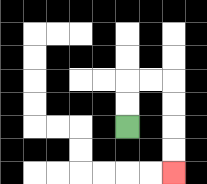{'start': '[5, 5]', 'end': '[7, 7]', 'path_directions': 'U,U,R,R,D,D,D,D', 'path_coordinates': '[[5, 5], [5, 4], [5, 3], [6, 3], [7, 3], [7, 4], [7, 5], [7, 6], [7, 7]]'}